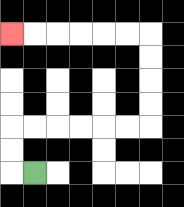{'start': '[1, 7]', 'end': '[0, 1]', 'path_directions': 'L,U,U,R,R,R,R,R,R,U,U,U,U,L,L,L,L,L,L', 'path_coordinates': '[[1, 7], [0, 7], [0, 6], [0, 5], [1, 5], [2, 5], [3, 5], [4, 5], [5, 5], [6, 5], [6, 4], [6, 3], [6, 2], [6, 1], [5, 1], [4, 1], [3, 1], [2, 1], [1, 1], [0, 1]]'}